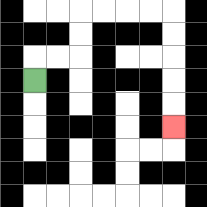{'start': '[1, 3]', 'end': '[7, 5]', 'path_directions': 'U,R,R,U,U,R,R,R,R,D,D,D,D,D', 'path_coordinates': '[[1, 3], [1, 2], [2, 2], [3, 2], [3, 1], [3, 0], [4, 0], [5, 0], [6, 0], [7, 0], [7, 1], [7, 2], [7, 3], [7, 4], [7, 5]]'}